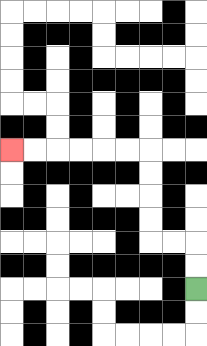{'start': '[8, 12]', 'end': '[0, 6]', 'path_directions': 'U,U,L,L,U,U,U,U,L,L,L,L,L,L', 'path_coordinates': '[[8, 12], [8, 11], [8, 10], [7, 10], [6, 10], [6, 9], [6, 8], [6, 7], [6, 6], [5, 6], [4, 6], [3, 6], [2, 6], [1, 6], [0, 6]]'}